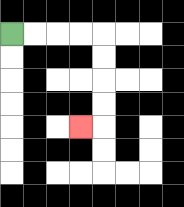{'start': '[0, 1]', 'end': '[3, 5]', 'path_directions': 'R,R,R,R,D,D,D,D,L', 'path_coordinates': '[[0, 1], [1, 1], [2, 1], [3, 1], [4, 1], [4, 2], [4, 3], [4, 4], [4, 5], [3, 5]]'}